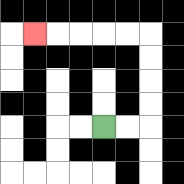{'start': '[4, 5]', 'end': '[1, 1]', 'path_directions': 'R,R,U,U,U,U,L,L,L,L,L', 'path_coordinates': '[[4, 5], [5, 5], [6, 5], [6, 4], [6, 3], [6, 2], [6, 1], [5, 1], [4, 1], [3, 1], [2, 1], [1, 1]]'}